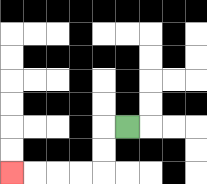{'start': '[5, 5]', 'end': '[0, 7]', 'path_directions': 'L,D,D,L,L,L,L', 'path_coordinates': '[[5, 5], [4, 5], [4, 6], [4, 7], [3, 7], [2, 7], [1, 7], [0, 7]]'}